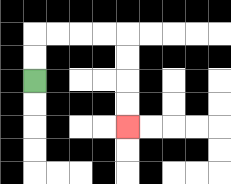{'start': '[1, 3]', 'end': '[5, 5]', 'path_directions': 'U,U,R,R,R,R,D,D,D,D', 'path_coordinates': '[[1, 3], [1, 2], [1, 1], [2, 1], [3, 1], [4, 1], [5, 1], [5, 2], [5, 3], [5, 4], [5, 5]]'}